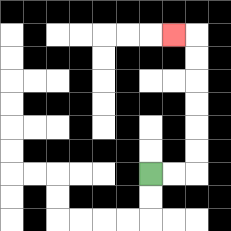{'start': '[6, 7]', 'end': '[7, 1]', 'path_directions': 'R,R,U,U,U,U,U,U,L', 'path_coordinates': '[[6, 7], [7, 7], [8, 7], [8, 6], [8, 5], [8, 4], [8, 3], [8, 2], [8, 1], [7, 1]]'}